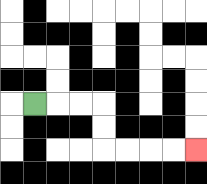{'start': '[1, 4]', 'end': '[8, 6]', 'path_directions': 'R,R,R,D,D,R,R,R,R', 'path_coordinates': '[[1, 4], [2, 4], [3, 4], [4, 4], [4, 5], [4, 6], [5, 6], [6, 6], [7, 6], [8, 6]]'}